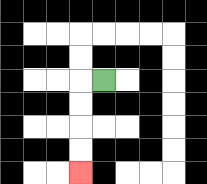{'start': '[4, 3]', 'end': '[3, 7]', 'path_directions': 'L,D,D,D,D', 'path_coordinates': '[[4, 3], [3, 3], [3, 4], [3, 5], [3, 6], [3, 7]]'}